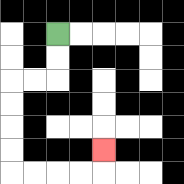{'start': '[2, 1]', 'end': '[4, 6]', 'path_directions': 'D,D,L,L,D,D,D,D,R,R,R,R,U', 'path_coordinates': '[[2, 1], [2, 2], [2, 3], [1, 3], [0, 3], [0, 4], [0, 5], [0, 6], [0, 7], [1, 7], [2, 7], [3, 7], [4, 7], [4, 6]]'}